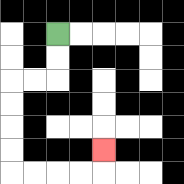{'start': '[2, 1]', 'end': '[4, 6]', 'path_directions': 'D,D,L,L,D,D,D,D,R,R,R,R,U', 'path_coordinates': '[[2, 1], [2, 2], [2, 3], [1, 3], [0, 3], [0, 4], [0, 5], [0, 6], [0, 7], [1, 7], [2, 7], [3, 7], [4, 7], [4, 6]]'}